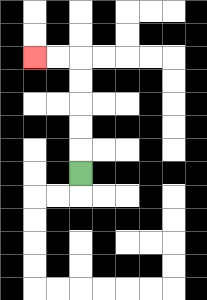{'start': '[3, 7]', 'end': '[1, 2]', 'path_directions': 'U,U,U,U,U,L,L', 'path_coordinates': '[[3, 7], [3, 6], [3, 5], [3, 4], [3, 3], [3, 2], [2, 2], [1, 2]]'}